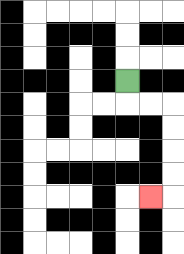{'start': '[5, 3]', 'end': '[6, 8]', 'path_directions': 'D,R,R,D,D,D,D,L', 'path_coordinates': '[[5, 3], [5, 4], [6, 4], [7, 4], [7, 5], [7, 6], [7, 7], [7, 8], [6, 8]]'}